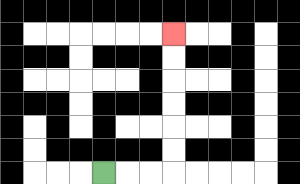{'start': '[4, 7]', 'end': '[7, 1]', 'path_directions': 'R,R,R,U,U,U,U,U,U', 'path_coordinates': '[[4, 7], [5, 7], [6, 7], [7, 7], [7, 6], [7, 5], [7, 4], [7, 3], [7, 2], [7, 1]]'}